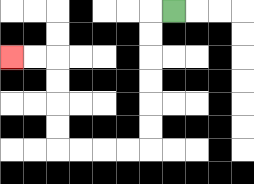{'start': '[7, 0]', 'end': '[0, 2]', 'path_directions': 'L,D,D,D,D,D,D,L,L,L,L,U,U,U,U,L,L', 'path_coordinates': '[[7, 0], [6, 0], [6, 1], [6, 2], [6, 3], [6, 4], [6, 5], [6, 6], [5, 6], [4, 6], [3, 6], [2, 6], [2, 5], [2, 4], [2, 3], [2, 2], [1, 2], [0, 2]]'}